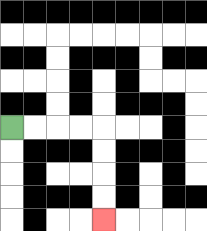{'start': '[0, 5]', 'end': '[4, 9]', 'path_directions': 'R,R,R,R,D,D,D,D', 'path_coordinates': '[[0, 5], [1, 5], [2, 5], [3, 5], [4, 5], [4, 6], [4, 7], [4, 8], [4, 9]]'}